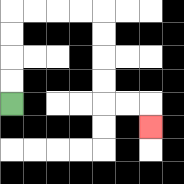{'start': '[0, 4]', 'end': '[6, 5]', 'path_directions': 'U,U,U,U,R,R,R,R,D,D,D,D,R,R,D', 'path_coordinates': '[[0, 4], [0, 3], [0, 2], [0, 1], [0, 0], [1, 0], [2, 0], [3, 0], [4, 0], [4, 1], [4, 2], [4, 3], [4, 4], [5, 4], [6, 4], [6, 5]]'}